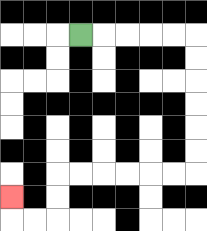{'start': '[3, 1]', 'end': '[0, 8]', 'path_directions': 'R,R,R,R,R,D,D,D,D,D,D,L,L,L,L,L,L,D,D,L,L,U', 'path_coordinates': '[[3, 1], [4, 1], [5, 1], [6, 1], [7, 1], [8, 1], [8, 2], [8, 3], [8, 4], [8, 5], [8, 6], [8, 7], [7, 7], [6, 7], [5, 7], [4, 7], [3, 7], [2, 7], [2, 8], [2, 9], [1, 9], [0, 9], [0, 8]]'}